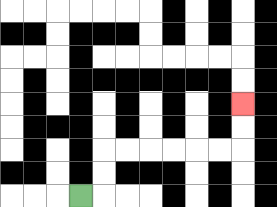{'start': '[3, 8]', 'end': '[10, 4]', 'path_directions': 'R,U,U,R,R,R,R,R,R,U,U', 'path_coordinates': '[[3, 8], [4, 8], [4, 7], [4, 6], [5, 6], [6, 6], [7, 6], [8, 6], [9, 6], [10, 6], [10, 5], [10, 4]]'}